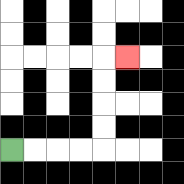{'start': '[0, 6]', 'end': '[5, 2]', 'path_directions': 'R,R,R,R,U,U,U,U,R', 'path_coordinates': '[[0, 6], [1, 6], [2, 6], [3, 6], [4, 6], [4, 5], [4, 4], [4, 3], [4, 2], [5, 2]]'}